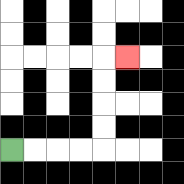{'start': '[0, 6]', 'end': '[5, 2]', 'path_directions': 'R,R,R,R,U,U,U,U,R', 'path_coordinates': '[[0, 6], [1, 6], [2, 6], [3, 6], [4, 6], [4, 5], [4, 4], [4, 3], [4, 2], [5, 2]]'}